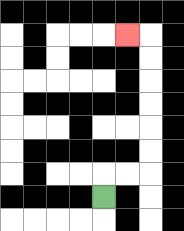{'start': '[4, 8]', 'end': '[5, 1]', 'path_directions': 'U,R,R,U,U,U,U,U,U,L', 'path_coordinates': '[[4, 8], [4, 7], [5, 7], [6, 7], [6, 6], [6, 5], [6, 4], [6, 3], [6, 2], [6, 1], [5, 1]]'}